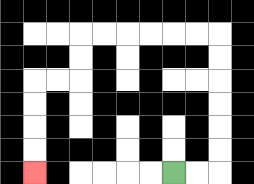{'start': '[7, 7]', 'end': '[1, 7]', 'path_directions': 'R,R,U,U,U,U,U,U,L,L,L,L,L,L,D,D,L,L,D,D,D,D', 'path_coordinates': '[[7, 7], [8, 7], [9, 7], [9, 6], [9, 5], [9, 4], [9, 3], [9, 2], [9, 1], [8, 1], [7, 1], [6, 1], [5, 1], [4, 1], [3, 1], [3, 2], [3, 3], [2, 3], [1, 3], [1, 4], [1, 5], [1, 6], [1, 7]]'}